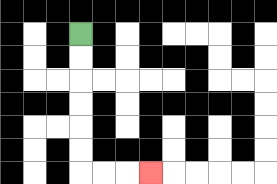{'start': '[3, 1]', 'end': '[6, 7]', 'path_directions': 'D,D,D,D,D,D,R,R,R', 'path_coordinates': '[[3, 1], [3, 2], [3, 3], [3, 4], [3, 5], [3, 6], [3, 7], [4, 7], [5, 7], [6, 7]]'}